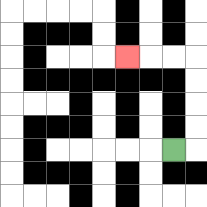{'start': '[7, 6]', 'end': '[5, 2]', 'path_directions': 'R,U,U,U,U,L,L,L', 'path_coordinates': '[[7, 6], [8, 6], [8, 5], [8, 4], [8, 3], [8, 2], [7, 2], [6, 2], [5, 2]]'}